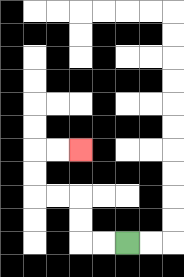{'start': '[5, 10]', 'end': '[3, 6]', 'path_directions': 'L,L,U,U,L,L,U,U,R,R', 'path_coordinates': '[[5, 10], [4, 10], [3, 10], [3, 9], [3, 8], [2, 8], [1, 8], [1, 7], [1, 6], [2, 6], [3, 6]]'}